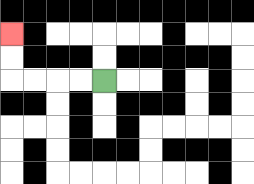{'start': '[4, 3]', 'end': '[0, 1]', 'path_directions': 'L,L,L,L,U,U', 'path_coordinates': '[[4, 3], [3, 3], [2, 3], [1, 3], [0, 3], [0, 2], [0, 1]]'}